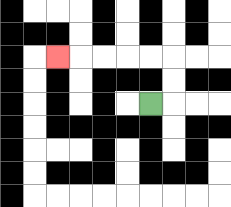{'start': '[6, 4]', 'end': '[2, 2]', 'path_directions': 'R,U,U,L,L,L,L,L', 'path_coordinates': '[[6, 4], [7, 4], [7, 3], [7, 2], [6, 2], [5, 2], [4, 2], [3, 2], [2, 2]]'}